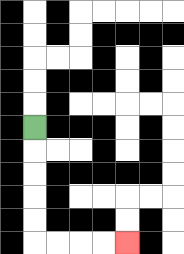{'start': '[1, 5]', 'end': '[5, 10]', 'path_directions': 'D,D,D,D,D,R,R,R,R', 'path_coordinates': '[[1, 5], [1, 6], [1, 7], [1, 8], [1, 9], [1, 10], [2, 10], [3, 10], [4, 10], [5, 10]]'}